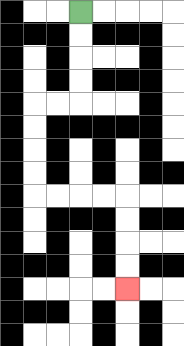{'start': '[3, 0]', 'end': '[5, 12]', 'path_directions': 'D,D,D,D,L,L,D,D,D,D,R,R,R,R,D,D,D,D', 'path_coordinates': '[[3, 0], [3, 1], [3, 2], [3, 3], [3, 4], [2, 4], [1, 4], [1, 5], [1, 6], [1, 7], [1, 8], [2, 8], [3, 8], [4, 8], [5, 8], [5, 9], [5, 10], [5, 11], [5, 12]]'}